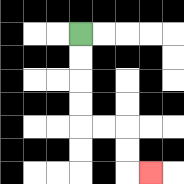{'start': '[3, 1]', 'end': '[6, 7]', 'path_directions': 'D,D,D,D,R,R,D,D,R', 'path_coordinates': '[[3, 1], [3, 2], [3, 3], [3, 4], [3, 5], [4, 5], [5, 5], [5, 6], [5, 7], [6, 7]]'}